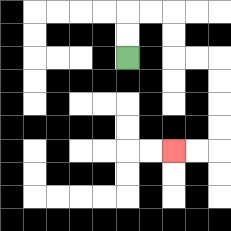{'start': '[5, 2]', 'end': '[7, 6]', 'path_directions': 'U,U,R,R,D,D,R,R,D,D,D,D,L,L', 'path_coordinates': '[[5, 2], [5, 1], [5, 0], [6, 0], [7, 0], [7, 1], [7, 2], [8, 2], [9, 2], [9, 3], [9, 4], [9, 5], [9, 6], [8, 6], [7, 6]]'}